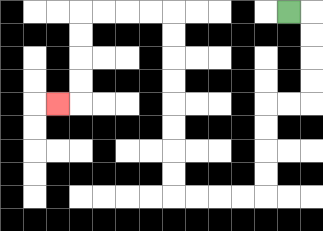{'start': '[12, 0]', 'end': '[2, 4]', 'path_directions': 'R,D,D,D,D,L,L,D,D,D,D,L,L,L,L,U,U,U,U,U,U,U,U,L,L,L,L,D,D,D,D,L', 'path_coordinates': '[[12, 0], [13, 0], [13, 1], [13, 2], [13, 3], [13, 4], [12, 4], [11, 4], [11, 5], [11, 6], [11, 7], [11, 8], [10, 8], [9, 8], [8, 8], [7, 8], [7, 7], [7, 6], [7, 5], [7, 4], [7, 3], [7, 2], [7, 1], [7, 0], [6, 0], [5, 0], [4, 0], [3, 0], [3, 1], [3, 2], [3, 3], [3, 4], [2, 4]]'}